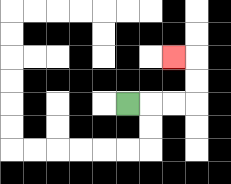{'start': '[5, 4]', 'end': '[7, 2]', 'path_directions': 'R,R,R,U,U,L', 'path_coordinates': '[[5, 4], [6, 4], [7, 4], [8, 4], [8, 3], [8, 2], [7, 2]]'}